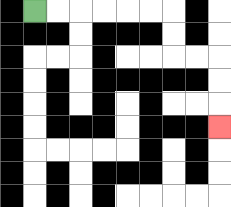{'start': '[1, 0]', 'end': '[9, 5]', 'path_directions': 'R,R,R,R,R,R,D,D,R,R,D,D,D', 'path_coordinates': '[[1, 0], [2, 0], [3, 0], [4, 0], [5, 0], [6, 0], [7, 0], [7, 1], [7, 2], [8, 2], [9, 2], [9, 3], [9, 4], [9, 5]]'}